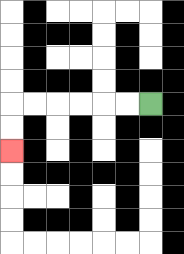{'start': '[6, 4]', 'end': '[0, 6]', 'path_directions': 'L,L,L,L,L,L,D,D', 'path_coordinates': '[[6, 4], [5, 4], [4, 4], [3, 4], [2, 4], [1, 4], [0, 4], [0, 5], [0, 6]]'}